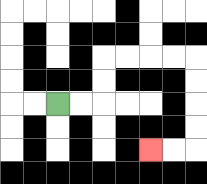{'start': '[2, 4]', 'end': '[6, 6]', 'path_directions': 'R,R,U,U,R,R,R,R,D,D,D,D,L,L', 'path_coordinates': '[[2, 4], [3, 4], [4, 4], [4, 3], [4, 2], [5, 2], [6, 2], [7, 2], [8, 2], [8, 3], [8, 4], [8, 5], [8, 6], [7, 6], [6, 6]]'}